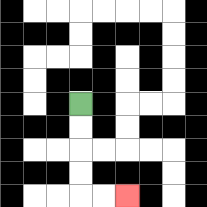{'start': '[3, 4]', 'end': '[5, 8]', 'path_directions': 'D,D,D,D,R,R', 'path_coordinates': '[[3, 4], [3, 5], [3, 6], [3, 7], [3, 8], [4, 8], [5, 8]]'}